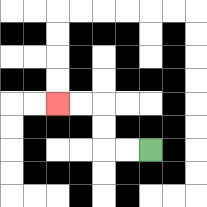{'start': '[6, 6]', 'end': '[2, 4]', 'path_directions': 'L,L,U,U,L,L', 'path_coordinates': '[[6, 6], [5, 6], [4, 6], [4, 5], [4, 4], [3, 4], [2, 4]]'}